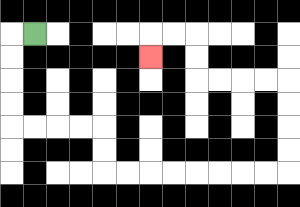{'start': '[1, 1]', 'end': '[6, 2]', 'path_directions': 'L,D,D,D,D,R,R,R,R,D,D,R,R,R,R,R,R,R,R,U,U,U,U,L,L,L,L,U,U,L,L,D', 'path_coordinates': '[[1, 1], [0, 1], [0, 2], [0, 3], [0, 4], [0, 5], [1, 5], [2, 5], [3, 5], [4, 5], [4, 6], [4, 7], [5, 7], [6, 7], [7, 7], [8, 7], [9, 7], [10, 7], [11, 7], [12, 7], [12, 6], [12, 5], [12, 4], [12, 3], [11, 3], [10, 3], [9, 3], [8, 3], [8, 2], [8, 1], [7, 1], [6, 1], [6, 2]]'}